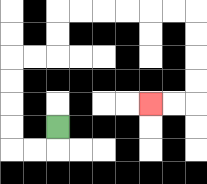{'start': '[2, 5]', 'end': '[6, 4]', 'path_directions': 'D,L,L,U,U,U,U,R,R,U,U,R,R,R,R,R,R,D,D,D,D,L,L', 'path_coordinates': '[[2, 5], [2, 6], [1, 6], [0, 6], [0, 5], [0, 4], [0, 3], [0, 2], [1, 2], [2, 2], [2, 1], [2, 0], [3, 0], [4, 0], [5, 0], [6, 0], [7, 0], [8, 0], [8, 1], [8, 2], [8, 3], [8, 4], [7, 4], [6, 4]]'}